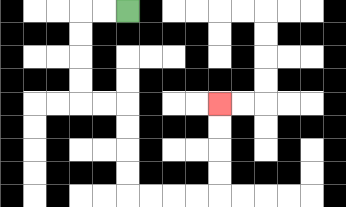{'start': '[5, 0]', 'end': '[9, 4]', 'path_directions': 'L,L,D,D,D,D,R,R,D,D,D,D,R,R,R,R,U,U,U,U', 'path_coordinates': '[[5, 0], [4, 0], [3, 0], [3, 1], [3, 2], [3, 3], [3, 4], [4, 4], [5, 4], [5, 5], [5, 6], [5, 7], [5, 8], [6, 8], [7, 8], [8, 8], [9, 8], [9, 7], [9, 6], [9, 5], [9, 4]]'}